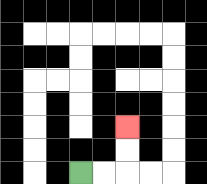{'start': '[3, 7]', 'end': '[5, 5]', 'path_directions': 'R,R,U,U', 'path_coordinates': '[[3, 7], [4, 7], [5, 7], [5, 6], [5, 5]]'}